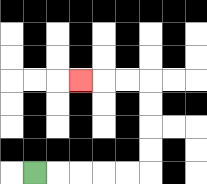{'start': '[1, 7]', 'end': '[3, 3]', 'path_directions': 'R,R,R,R,R,U,U,U,U,L,L,L', 'path_coordinates': '[[1, 7], [2, 7], [3, 7], [4, 7], [5, 7], [6, 7], [6, 6], [6, 5], [6, 4], [6, 3], [5, 3], [4, 3], [3, 3]]'}